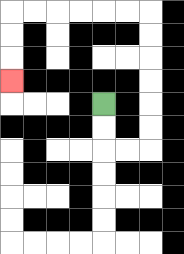{'start': '[4, 4]', 'end': '[0, 3]', 'path_directions': 'D,D,R,R,U,U,U,U,U,U,L,L,L,L,L,L,D,D,D', 'path_coordinates': '[[4, 4], [4, 5], [4, 6], [5, 6], [6, 6], [6, 5], [6, 4], [6, 3], [6, 2], [6, 1], [6, 0], [5, 0], [4, 0], [3, 0], [2, 0], [1, 0], [0, 0], [0, 1], [0, 2], [0, 3]]'}